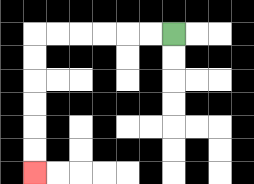{'start': '[7, 1]', 'end': '[1, 7]', 'path_directions': 'L,L,L,L,L,L,D,D,D,D,D,D', 'path_coordinates': '[[7, 1], [6, 1], [5, 1], [4, 1], [3, 1], [2, 1], [1, 1], [1, 2], [1, 3], [1, 4], [1, 5], [1, 6], [1, 7]]'}